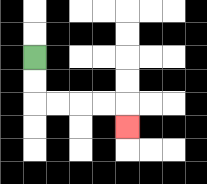{'start': '[1, 2]', 'end': '[5, 5]', 'path_directions': 'D,D,R,R,R,R,D', 'path_coordinates': '[[1, 2], [1, 3], [1, 4], [2, 4], [3, 4], [4, 4], [5, 4], [5, 5]]'}